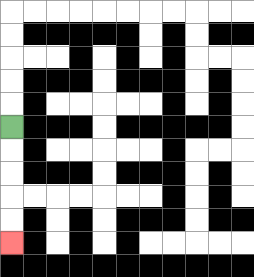{'start': '[0, 5]', 'end': '[0, 10]', 'path_directions': 'D,D,D,D,D', 'path_coordinates': '[[0, 5], [0, 6], [0, 7], [0, 8], [0, 9], [0, 10]]'}